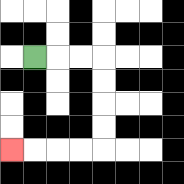{'start': '[1, 2]', 'end': '[0, 6]', 'path_directions': 'R,R,R,D,D,D,D,L,L,L,L', 'path_coordinates': '[[1, 2], [2, 2], [3, 2], [4, 2], [4, 3], [4, 4], [4, 5], [4, 6], [3, 6], [2, 6], [1, 6], [0, 6]]'}